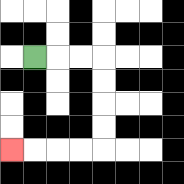{'start': '[1, 2]', 'end': '[0, 6]', 'path_directions': 'R,R,R,D,D,D,D,L,L,L,L', 'path_coordinates': '[[1, 2], [2, 2], [3, 2], [4, 2], [4, 3], [4, 4], [4, 5], [4, 6], [3, 6], [2, 6], [1, 6], [0, 6]]'}